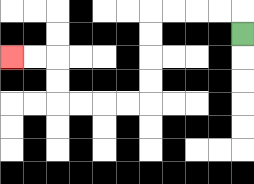{'start': '[10, 1]', 'end': '[0, 2]', 'path_directions': 'U,L,L,L,L,D,D,D,D,L,L,L,L,U,U,L,L', 'path_coordinates': '[[10, 1], [10, 0], [9, 0], [8, 0], [7, 0], [6, 0], [6, 1], [6, 2], [6, 3], [6, 4], [5, 4], [4, 4], [3, 4], [2, 4], [2, 3], [2, 2], [1, 2], [0, 2]]'}